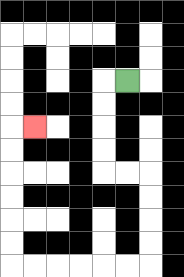{'start': '[5, 3]', 'end': '[1, 5]', 'path_directions': 'L,D,D,D,D,R,R,D,D,D,D,L,L,L,L,L,L,U,U,U,U,U,U,R', 'path_coordinates': '[[5, 3], [4, 3], [4, 4], [4, 5], [4, 6], [4, 7], [5, 7], [6, 7], [6, 8], [6, 9], [6, 10], [6, 11], [5, 11], [4, 11], [3, 11], [2, 11], [1, 11], [0, 11], [0, 10], [0, 9], [0, 8], [0, 7], [0, 6], [0, 5], [1, 5]]'}